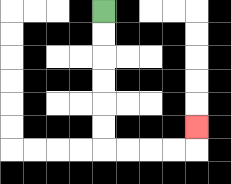{'start': '[4, 0]', 'end': '[8, 5]', 'path_directions': 'D,D,D,D,D,D,R,R,R,R,U', 'path_coordinates': '[[4, 0], [4, 1], [4, 2], [4, 3], [4, 4], [4, 5], [4, 6], [5, 6], [6, 6], [7, 6], [8, 6], [8, 5]]'}